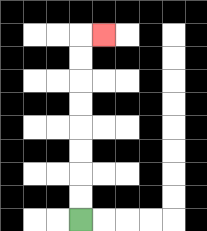{'start': '[3, 9]', 'end': '[4, 1]', 'path_directions': 'U,U,U,U,U,U,U,U,R', 'path_coordinates': '[[3, 9], [3, 8], [3, 7], [3, 6], [3, 5], [3, 4], [3, 3], [3, 2], [3, 1], [4, 1]]'}